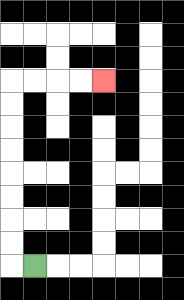{'start': '[1, 11]', 'end': '[4, 3]', 'path_directions': 'L,U,U,U,U,U,U,U,U,R,R,R,R', 'path_coordinates': '[[1, 11], [0, 11], [0, 10], [0, 9], [0, 8], [0, 7], [0, 6], [0, 5], [0, 4], [0, 3], [1, 3], [2, 3], [3, 3], [4, 3]]'}